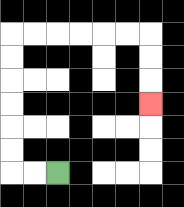{'start': '[2, 7]', 'end': '[6, 4]', 'path_directions': 'L,L,U,U,U,U,U,U,R,R,R,R,R,R,D,D,D', 'path_coordinates': '[[2, 7], [1, 7], [0, 7], [0, 6], [0, 5], [0, 4], [0, 3], [0, 2], [0, 1], [1, 1], [2, 1], [3, 1], [4, 1], [5, 1], [6, 1], [6, 2], [6, 3], [6, 4]]'}